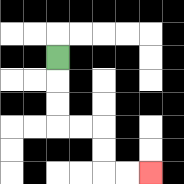{'start': '[2, 2]', 'end': '[6, 7]', 'path_directions': 'D,D,D,R,R,D,D,R,R', 'path_coordinates': '[[2, 2], [2, 3], [2, 4], [2, 5], [3, 5], [4, 5], [4, 6], [4, 7], [5, 7], [6, 7]]'}